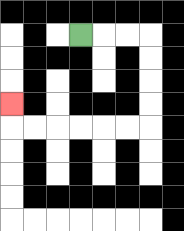{'start': '[3, 1]', 'end': '[0, 4]', 'path_directions': 'R,R,R,D,D,D,D,L,L,L,L,L,L,U', 'path_coordinates': '[[3, 1], [4, 1], [5, 1], [6, 1], [6, 2], [6, 3], [6, 4], [6, 5], [5, 5], [4, 5], [3, 5], [2, 5], [1, 5], [0, 5], [0, 4]]'}